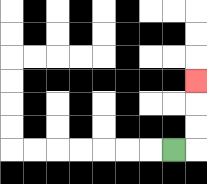{'start': '[7, 6]', 'end': '[8, 3]', 'path_directions': 'R,U,U,U', 'path_coordinates': '[[7, 6], [8, 6], [8, 5], [8, 4], [8, 3]]'}